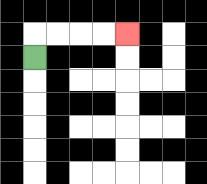{'start': '[1, 2]', 'end': '[5, 1]', 'path_directions': 'U,R,R,R,R', 'path_coordinates': '[[1, 2], [1, 1], [2, 1], [3, 1], [4, 1], [5, 1]]'}